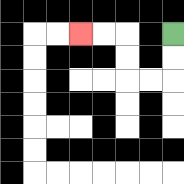{'start': '[7, 1]', 'end': '[3, 1]', 'path_directions': 'D,D,L,L,U,U,L,L', 'path_coordinates': '[[7, 1], [7, 2], [7, 3], [6, 3], [5, 3], [5, 2], [5, 1], [4, 1], [3, 1]]'}